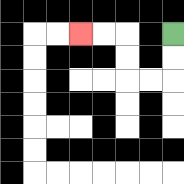{'start': '[7, 1]', 'end': '[3, 1]', 'path_directions': 'D,D,L,L,U,U,L,L', 'path_coordinates': '[[7, 1], [7, 2], [7, 3], [6, 3], [5, 3], [5, 2], [5, 1], [4, 1], [3, 1]]'}